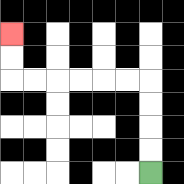{'start': '[6, 7]', 'end': '[0, 1]', 'path_directions': 'U,U,U,U,L,L,L,L,L,L,U,U', 'path_coordinates': '[[6, 7], [6, 6], [6, 5], [6, 4], [6, 3], [5, 3], [4, 3], [3, 3], [2, 3], [1, 3], [0, 3], [0, 2], [0, 1]]'}